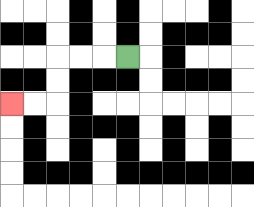{'start': '[5, 2]', 'end': '[0, 4]', 'path_directions': 'L,L,L,D,D,L,L', 'path_coordinates': '[[5, 2], [4, 2], [3, 2], [2, 2], [2, 3], [2, 4], [1, 4], [0, 4]]'}